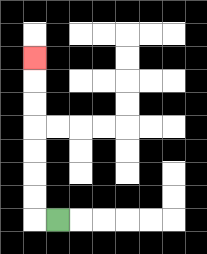{'start': '[2, 9]', 'end': '[1, 2]', 'path_directions': 'L,U,U,U,U,U,U,U', 'path_coordinates': '[[2, 9], [1, 9], [1, 8], [1, 7], [1, 6], [1, 5], [1, 4], [1, 3], [1, 2]]'}